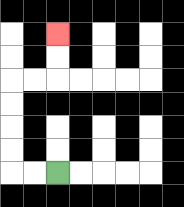{'start': '[2, 7]', 'end': '[2, 1]', 'path_directions': 'L,L,U,U,U,U,R,R,U,U', 'path_coordinates': '[[2, 7], [1, 7], [0, 7], [0, 6], [0, 5], [0, 4], [0, 3], [1, 3], [2, 3], [2, 2], [2, 1]]'}